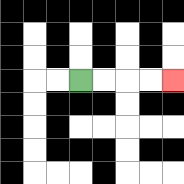{'start': '[3, 3]', 'end': '[7, 3]', 'path_directions': 'R,R,R,R', 'path_coordinates': '[[3, 3], [4, 3], [5, 3], [6, 3], [7, 3]]'}